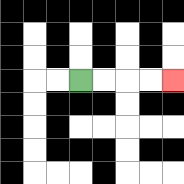{'start': '[3, 3]', 'end': '[7, 3]', 'path_directions': 'R,R,R,R', 'path_coordinates': '[[3, 3], [4, 3], [5, 3], [6, 3], [7, 3]]'}